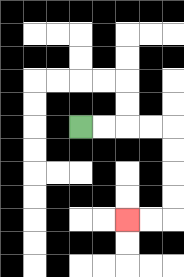{'start': '[3, 5]', 'end': '[5, 9]', 'path_directions': 'R,R,R,R,D,D,D,D,L,L', 'path_coordinates': '[[3, 5], [4, 5], [5, 5], [6, 5], [7, 5], [7, 6], [7, 7], [7, 8], [7, 9], [6, 9], [5, 9]]'}